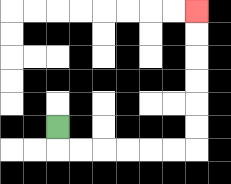{'start': '[2, 5]', 'end': '[8, 0]', 'path_directions': 'D,R,R,R,R,R,R,U,U,U,U,U,U', 'path_coordinates': '[[2, 5], [2, 6], [3, 6], [4, 6], [5, 6], [6, 6], [7, 6], [8, 6], [8, 5], [8, 4], [8, 3], [8, 2], [8, 1], [8, 0]]'}